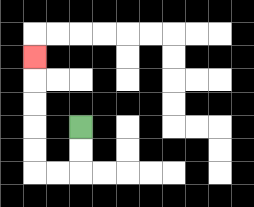{'start': '[3, 5]', 'end': '[1, 2]', 'path_directions': 'D,D,L,L,U,U,U,U,U', 'path_coordinates': '[[3, 5], [3, 6], [3, 7], [2, 7], [1, 7], [1, 6], [1, 5], [1, 4], [1, 3], [1, 2]]'}